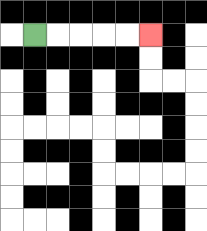{'start': '[1, 1]', 'end': '[6, 1]', 'path_directions': 'R,R,R,R,R', 'path_coordinates': '[[1, 1], [2, 1], [3, 1], [4, 1], [5, 1], [6, 1]]'}